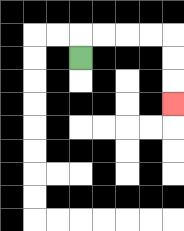{'start': '[3, 2]', 'end': '[7, 4]', 'path_directions': 'U,R,R,R,R,D,D,D', 'path_coordinates': '[[3, 2], [3, 1], [4, 1], [5, 1], [6, 1], [7, 1], [7, 2], [7, 3], [7, 4]]'}